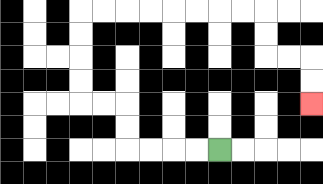{'start': '[9, 6]', 'end': '[13, 4]', 'path_directions': 'L,L,L,L,U,U,L,L,U,U,U,U,R,R,R,R,R,R,R,R,D,D,R,R,D,D', 'path_coordinates': '[[9, 6], [8, 6], [7, 6], [6, 6], [5, 6], [5, 5], [5, 4], [4, 4], [3, 4], [3, 3], [3, 2], [3, 1], [3, 0], [4, 0], [5, 0], [6, 0], [7, 0], [8, 0], [9, 0], [10, 0], [11, 0], [11, 1], [11, 2], [12, 2], [13, 2], [13, 3], [13, 4]]'}